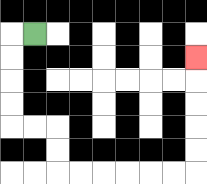{'start': '[1, 1]', 'end': '[8, 2]', 'path_directions': 'L,D,D,D,D,R,R,D,D,R,R,R,R,R,R,U,U,U,U,U', 'path_coordinates': '[[1, 1], [0, 1], [0, 2], [0, 3], [0, 4], [0, 5], [1, 5], [2, 5], [2, 6], [2, 7], [3, 7], [4, 7], [5, 7], [6, 7], [7, 7], [8, 7], [8, 6], [8, 5], [8, 4], [8, 3], [8, 2]]'}